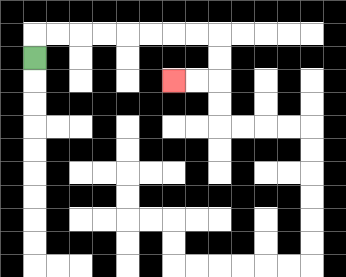{'start': '[1, 2]', 'end': '[7, 3]', 'path_directions': 'U,R,R,R,R,R,R,R,R,D,D,L,L', 'path_coordinates': '[[1, 2], [1, 1], [2, 1], [3, 1], [4, 1], [5, 1], [6, 1], [7, 1], [8, 1], [9, 1], [9, 2], [9, 3], [8, 3], [7, 3]]'}